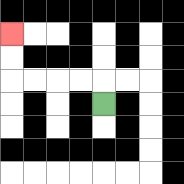{'start': '[4, 4]', 'end': '[0, 1]', 'path_directions': 'U,L,L,L,L,U,U', 'path_coordinates': '[[4, 4], [4, 3], [3, 3], [2, 3], [1, 3], [0, 3], [0, 2], [0, 1]]'}